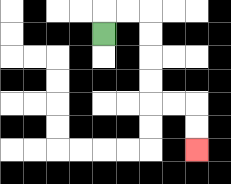{'start': '[4, 1]', 'end': '[8, 6]', 'path_directions': 'U,R,R,D,D,D,D,R,R,D,D', 'path_coordinates': '[[4, 1], [4, 0], [5, 0], [6, 0], [6, 1], [6, 2], [6, 3], [6, 4], [7, 4], [8, 4], [8, 5], [8, 6]]'}